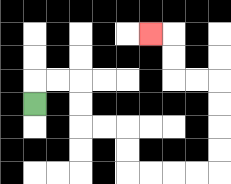{'start': '[1, 4]', 'end': '[6, 1]', 'path_directions': 'U,R,R,D,D,R,R,D,D,R,R,R,R,U,U,U,U,L,L,U,U,L', 'path_coordinates': '[[1, 4], [1, 3], [2, 3], [3, 3], [3, 4], [3, 5], [4, 5], [5, 5], [5, 6], [5, 7], [6, 7], [7, 7], [8, 7], [9, 7], [9, 6], [9, 5], [9, 4], [9, 3], [8, 3], [7, 3], [7, 2], [7, 1], [6, 1]]'}